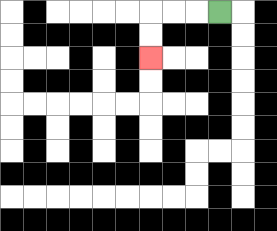{'start': '[9, 0]', 'end': '[6, 2]', 'path_directions': 'L,L,L,D,D', 'path_coordinates': '[[9, 0], [8, 0], [7, 0], [6, 0], [6, 1], [6, 2]]'}